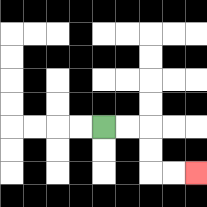{'start': '[4, 5]', 'end': '[8, 7]', 'path_directions': 'R,R,D,D,R,R', 'path_coordinates': '[[4, 5], [5, 5], [6, 5], [6, 6], [6, 7], [7, 7], [8, 7]]'}